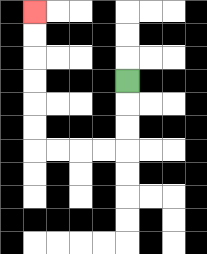{'start': '[5, 3]', 'end': '[1, 0]', 'path_directions': 'D,D,D,L,L,L,L,U,U,U,U,U,U', 'path_coordinates': '[[5, 3], [5, 4], [5, 5], [5, 6], [4, 6], [3, 6], [2, 6], [1, 6], [1, 5], [1, 4], [1, 3], [1, 2], [1, 1], [1, 0]]'}